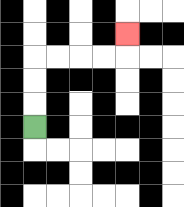{'start': '[1, 5]', 'end': '[5, 1]', 'path_directions': 'U,U,U,R,R,R,R,U', 'path_coordinates': '[[1, 5], [1, 4], [1, 3], [1, 2], [2, 2], [3, 2], [4, 2], [5, 2], [5, 1]]'}